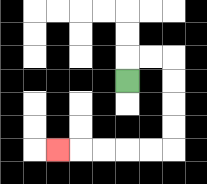{'start': '[5, 3]', 'end': '[2, 6]', 'path_directions': 'U,R,R,D,D,D,D,L,L,L,L,L', 'path_coordinates': '[[5, 3], [5, 2], [6, 2], [7, 2], [7, 3], [7, 4], [7, 5], [7, 6], [6, 6], [5, 6], [4, 6], [3, 6], [2, 6]]'}